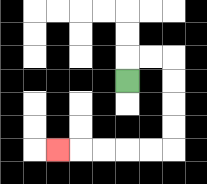{'start': '[5, 3]', 'end': '[2, 6]', 'path_directions': 'U,R,R,D,D,D,D,L,L,L,L,L', 'path_coordinates': '[[5, 3], [5, 2], [6, 2], [7, 2], [7, 3], [7, 4], [7, 5], [7, 6], [6, 6], [5, 6], [4, 6], [3, 6], [2, 6]]'}